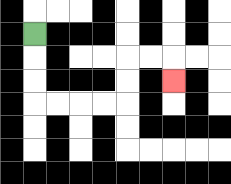{'start': '[1, 1]', 'end': '[7, 3]', 'path_directions': 'D,D,D,R,R,R,R,U,U,R,R,D', 'path_coordinates': '[[1, 1], [1, 2], [1, 3], [1, 4], [2, 4], [3, 4], [4, 4], [5, 4], [5, 3], [5, 2], [6, 2], [7, 2], [7, 3]]'}